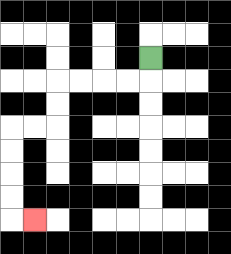{'start': '[6, 2]', 'end': '[1, 9]', 'path_directions': 'D,L,L,L,L,D,D,L,L,D,D,D,D,R', 'path_coordinates': '[[6, 2], [6, 3], [5, 3], [4, 3], [3, 3], [2, 3], [2, 4], [2, 5], [1, 5], [0, 5], [0, 6], [0, 7], [0, 8], [0, 9], [1, 9]]'}